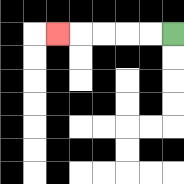{'start': '[7, 1]', 'end': '[2, 1]', 'path_directions': 'L,L,L,L,L', 'path_coordinates': '[[7, 1], [6, 1], [5, 1], [4, 1], [3, 1], [2, 1]]'}